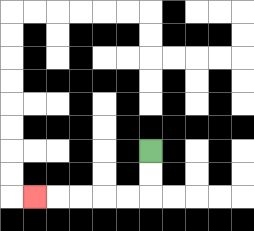{'start': '[6, 6]', 'end': '[1, 8]', 'path_directions': 'D,D,L,L,L,L,L', 'path_coordinates': '[[6, 6], [6, 7], [6, 8], [5, 8], [4, 8], [3, 8], [2, 8], [1, 8]]'}